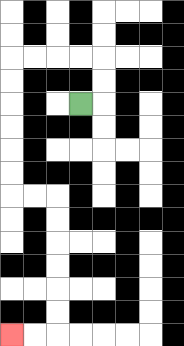{'start': '[3, 4]', 'end': '[0, 14]', 'path_directions': 'R,U,U,L,L,L,L,D,D,D,D,D,D,R,R,D,D,D,D,D,D,L,L', 'path_coordinates': '[[3, 4], [4, 4], [4, 3], [4, 2], [3, 2], [2, 2], [1, 2], [0, 2], [0, 3], [0, 4], [0, 5], [0, 6], [0, 7], [0, 8], [1, 8], [2, 8], [2, 9], [2, 10], [2, 11], [2, 12], [2, 13], [2, 14], [1, 14], [0, 14]]'}